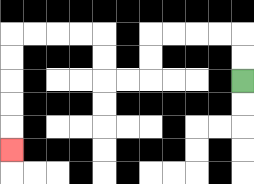{'start': '[10, 3]', 'end': '[0, 6]', 'path_directions': 'U,U,L,L,L,L,D,D,L,L,U,U,L,L,L,L,D,D,D,D,D', 'path_coordinates': '[[10, 3], [10, 2], [10, 1], [9, 1], [8, 1], [7, 1], [6, 1], [6, 2], [6, 3], [5, 3], [4, 3], [4, 2], [4, 1], [3, 1], [2, 1], [1, 1], [0, 1], [0, 2], [0, 3], [0, 4], [0, 5], [0, 6]]'}